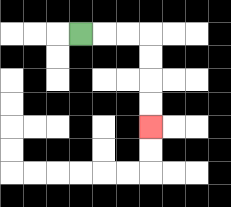{'start': '[3, 1]', 'end': '[6, 5]', 'path_directions': 'R,R,R,D,D,D,D', 'path_coordinates': '[[3, 1], [4, 1], [5, 1], [6, 1], [6, 2], [6, 3], [6, 4], [6, 5]]'}